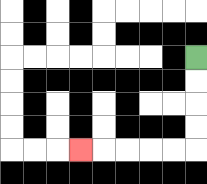{'start': '[8, 2]', 'end': '[3, 6]', 'path_directions': 'D,D,D,D,L,L,L,L,L', 'path_coordinates': '[[8, 2], [8, 3], [8, 4], [8, 5], [8, 6], [7, 6], [6, 6], [5, 6], [4, 6], [3, 6]]'}